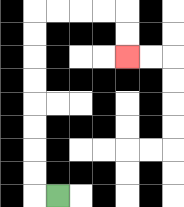{'start': '[2, 8]', 'end': '[5, 2]', 'path_directions': 'L,U,U,U,U,U,U,U,U,R,R,R,R,D,D', 'path_coordinates': '[[2, 8], [1, 8], [1, 7], [1, 6], [1, 5], [1, 4], [1, 3], [1, 2], [1, 1], [1, 0], [2, 0], [3, 0], [4, 0], [5, 0], [5, 1], [5, 2]]'}